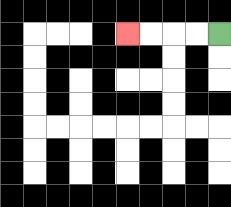{'start': '[9, 1]', 'end': '[5, 1]', 'path_directions': 'L,L,L,L', 'path_coordinates': '[[9, 1], [8, 1], [7, 1], [6, 1], [5, 1]]'}